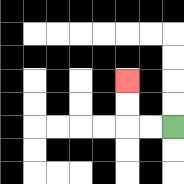{'start': '[7, 5]', 'end': '[5, 3]', 'path_directions': 'L,L,U,U', 'path_coordinates': '[[7, 5], [6, 5], [5, 5], [5, 4], [5, 3]]'}